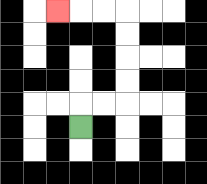{'start': '[3, 5]', 'end': '[2, 0]', 'path_directions': 'U,R,R,U,U,U,U,L,L,L', 'path_coordinates': '[[3, 5], [3, 4], [4, 4], [5, 4], [5, 3], [5, 2], [5, 1], [5, 0], [4, 0], [3, 0], [2, 0]]'}